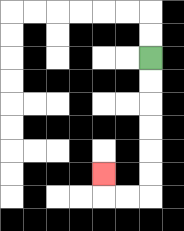{'start': '[6, 2]', 'end': '[4, 7]', 'path_directions': 'D,D,D,D,D,D,L,L,U', 'path_coordinates': '[[6, 2], [6, 3], [6, 4], [6, 5], [6, 6], [6, 7], [6, 8], [5, 8], [4, 8], [4, 7]]'}